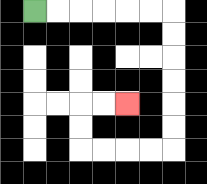{'start': '[1, 0]', 'end': '[5, 4]', 'path_directions': 'R,R,R,R,R,R,D,D,D,D,D,D,L,L,L,L,U,U,R,R', 'path_coordinates': '[[1, 0], [2, 0], [3, 0], [4, 0], [5, 0], [6, 0], [7, 0], [7, 1], [7, 2], [7, 3], [7, 4], [7, 5], [7, 6], [6, 6], [5, 6], [4, 6], [3, 6], [3, 5], [3, 4], [4, 4], [5, 4]]'}